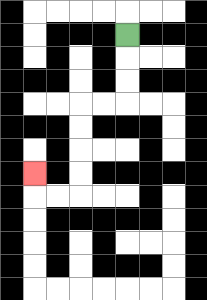{'start': '[5, 1]', 'end': '[1, 7]', 'path_directions': 'D,D,D,L,L,D,D,D,D,L,L,U', 'path_coordinates': '[[5, 1], [5, 2], [5, 3], [5, 4], [4, 4], [3, 4], [3, 5], [3, 6], [3, 7], [3, 8], [2, 8], [1, 8], [1, 7]]'}